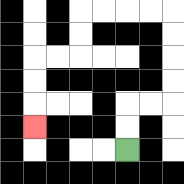{'start': '[5, 6]', 'end': '[1, 5]', 'path_directions': 'U,U,R,R,U,U,U,U,L,L,L,L,D,D,L,L,D,D,D', 'path_coordinates': '[[5, 6], [5, 5], [5, 4], [6, 4], [7, 4], [7, 3], [7, 2], [7, 1], [7, 0], [6, 0], [5, 0], [4, 0], [3, 0], [3, 1], [3, 2], [2, 2], [1, 2], [1, 3], [1, 4], [1, 5]]'}